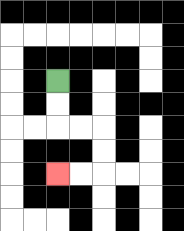{'start': '[2, 3]', 'end': '[2, 7]', 'path_directions': 'D,D,R,R,D,D,L,L', 'path_coordinates': '[[2, 3], [2, 4], [2, 5], [3, 5], [4, 5], [4, 6], [4, 7], [3, 7], [2, 7]]'}